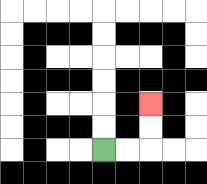{'start': '[4, 6]', 'end': '[6, 4]', 'path_directions': 'R,R,U,U', 'path_coordinates': '[[4, 6], [5, 6], [6, 6], [6, 5], [6, 4]]'}